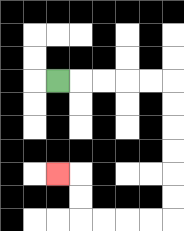{'start': '[2, 3]', 'end': '[2, 7]', 'path_directions': 'R,R,R,R,R,D,D,D,D,D,D,L,L,L,L,U,U,L', 'path_coordinates': '[[2, 3], [3, 3], [4, 3], [5, 3], [6, 3], [7, 3], [7, 4], [7, 5], [7, 6], [7, 7], [7, 8], [7, 9], [6, 9], [5, 9], [4, 9], [3, 9], [3, 8], [3, 7], [2, 7]]'}